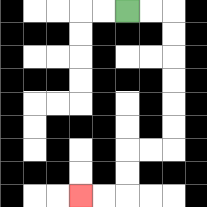{'start': '[5, 0]', 'end': '[3, 8]', 'path_directions': 'R,R,D,D,D,D,D,D,L,L,D,D,L,L', 'path_coordinates': '[[5, 0], [6, 0], [7, 0], [7, 1], [7, 2], [7, 3], [7, 4], [7, 5], [7, 6], [6, 6], [5, 6], [5, 7], [5, 8], [4, 8], [3, 8]]'}